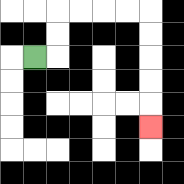{'start': '[1, 2]', 'end': '[6, 5]', 'path_directions': 'R,U,U,R,R,R,R,D,D,D,D,D', 'path_coordinates': '[[1, 2], [2, 2], [2, 1], [2, 0], [3, 0], [4, 0], [5, 0], [6, 0], [6, 1], [6, 2], [6, 3], [6, 4], [6, 5]]'}